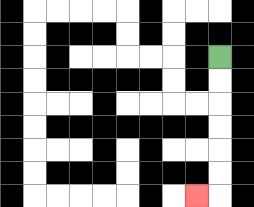{'start': '[9, 2]', 'end': '[8, 8]', 'path_directions': 'D,D,D,D,D,D,L', 'path_coordinates': '[[9, 2], [9, 3], [9, 4], [9, 5], [9, 6], [9, 7], [9, 8], [8, 8]]'}